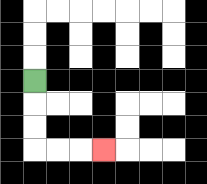{'start': '[1, 3]', 'end': '[4, 6]', 'path_directions': 'D,D,D,R,R,R', 'path_coordinates': '[[1, 3], [1, 4], [1, 5], [1, 6], [2, 6], [3, 6], [4, 6]]'}